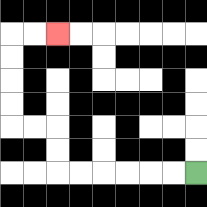{'start': '[8, 7]', 'end': '[2, 1]', 'path_directions': 'L,L,L,L,L,L,U,U,L,L,U,U,U,U,R,R', 'path_coordinates': '[[8, 7], [7, 7], [6, 7], [5, 7], [4, 7], [3, 7], [2, 7], [2, 6], [2, 5], [1, 5], [0, 5], [0, 4], [0, 3], [0, 2], [0, 1], [1, 1], [2, 1]]'}